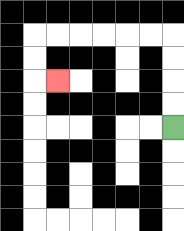{'start': '[7, 5]', 'end': '[2, 3]', 'path_directions': 'U,U,U,U,L,L,L,L,L,L,D,D,R', 'path_coordinates': '[[7, 5], [7, 4], [7, 3], [7, 2], [7, 1], [6, 1], [5, 1], [4, 1], [3, 1], [2, 1], [1, 1], [1, 2], [1, 3], [2, 3]]'}